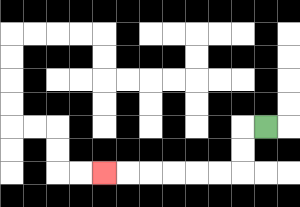{'start': '[11, 5]', 'end': '[4, 7]', 'path_directions': 'L,D,D,L,L,L,L,L,L', 'path_coordinates': '[[11, 5], [10, 5], [10, 6], [10, 7], [9, 7], [8, 7], [7, 7], [6, 7], [5, 7], [4, 7]]'}